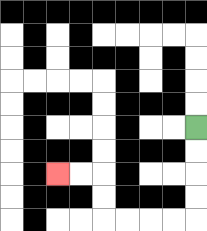{'start': '[8, 5]', 'end': '[2, 7]', 'path_directions': 'D,D,D,D,L,L,L,L,U,U,L,L', 'path_coordinates': '[[8, 5], [8, 6], [8, 7], [8, 8], [8, 9], [7, 9], [6, 9], [5, 9], [4, 9], [4, 8], [4, 7], [3, 7], [2, 7]]'}